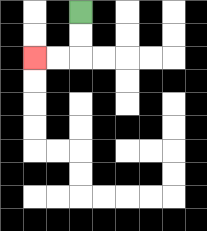{'start': '[3, 0]', 'end': '[1, 2]', 'path_directions': 'D,D,L,L', 'path_coordinates': '[[3, 0], [3, 1], [3, 2], [2, 2], [1, 2]]'}